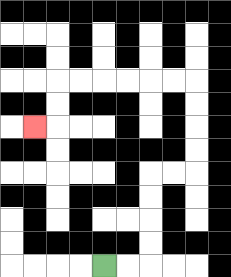{'start': '[4, 11]', 'end': '[1, 5]', 'path_directions': 'R,R,U,U,U,U,R,R,U,U,U,U,L,L,L,L,L,L,D,D,L', 'path_coordinates': '[[4, 11], [5, 11], [6, 11], [6, 10], [6, 9], [6, 8], [6, 7], [7, 7], [8, 7], [8, 6], [8, 5], [8, 4], [8, 3], [7, 3], [6, 3], [5, 3], [4, 3], [3, 3], [2, 3], [2, 4], [2, 5], [1, 5]]'}